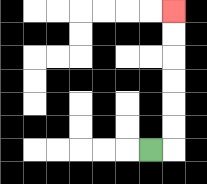{'start': '[6, 6]', 'end': '[7, 0]', 'path_directions': 'R,U,U,U,U,U,U', 'path_coordinates': '[[6, 6], [7, 6], [7, 5], [7, 4], [7, 3], [7, 2], [7, 1], [7, 0]]'}